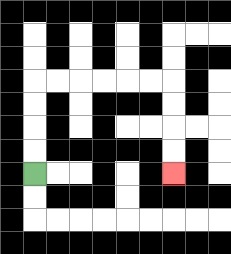{'start': '[1, 7]', 'end': '[7, 7]', 'path_directions': 'U,U,U,U,R,R,R,R,R,R,D,D,D,D', 'path_coordinates': '[[1, 7], [1, 6], [1, 5], [1, 4], [1, 3], [2, 3], [3, 3], [4, 3], [5, 3], [6, 3], [7, 3], [7, 4], [7, 5], [7, 6], [7, 7]]'}